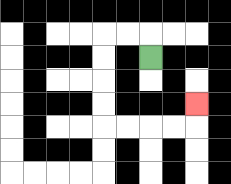{'start': '[6, 2]', 'end': '[8, 4]', 'path_directions': 'U,L,L,D,D,D,D,R,R,R,R,U', 'path_coordinates': '[[6, 2], [6, 1], [5, 1], [4, 1], [4, 2], [4, 3], [4, 4], [4, 5], [5, 5], [6, 5], [7, 5], [8, 5], [8, 4]]'}